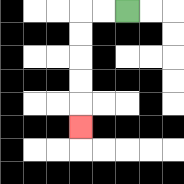{'start': '[5, 0]', 'end': '[3, 5]', 'path_directions': 'L,L,D,D,D,D,D', 'path_coordinates': '[[5, 0], [4, 0], [3, 0], [3, 1], [3, 2], [3, 3], [3, 4], [3, 5]]'}